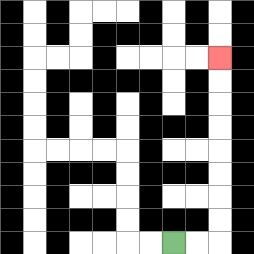{'start': '[7, 10]', 'end': '[9, 2]', 'path_directions': 'R,R,U,U,U,U,U,U,U,U', 'path_coordinates': '[[7, 10], [8, 10], [9, 10], [9, 9], [9, 8], [9, 7], [9, 6], [9, 5], [9, 4], [9, 3], [9, 2]]'}